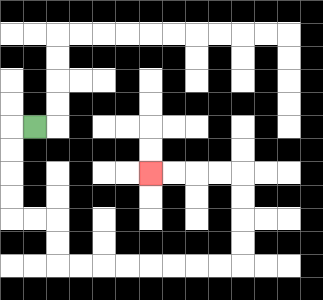{'start': '[1, 5]', 'end': '[6, 7]', 'path_directions': 'L,D,D,D,D,R,R,D,D,R,R,R,R,R,R,R,R,U,U,U,U,L,L,L,L', 'path_coordinates': '[[1, 5], [0, 5], [0, 6], [0, 7], [0, 8], [0, 9], [1, 9], [2, 9], [2, 10], [2, 11], [3, 11], [4, 11], [5, 11], [6, 11], [7, 11], [8, 11], [9, 11], [10, 11], [10, 10], [10, 9], [10, 8], [10, 7], [9, 7], [8, 7], [7, 7], [6, 7]]'}